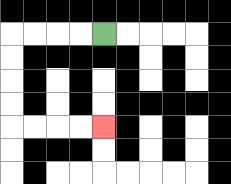{'start': '[4, 1]', 'end': '[4, 5]', 'path_directions': 'L,L,L,L,D,D,D,D,R,R,R,R', 'path_coordinates': '[[4, 1], [3, 1], [2, 1], [1, 1], [0, 1], [0, 2], [0, 3], [0, 4], [0, 5], [1, 5], [2, 5], [3, 5], [4, 5]]'}